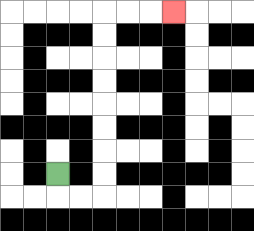{'start': '[2, 7]', 'end': '[7, 0]', 'path_directions': 'D,R,R,U,U,U,U,U,U,U,U,R,R,R', 'path_coordinates': '[[2, 7], [2, 8], [3, 8], [4, 8], [4, 7], [4, 6], [4, 5], [4, 4], [4, 3], [4, 2], [4, 1], [4, 0], [5, 0], [6, 0], [7, 0]]'}